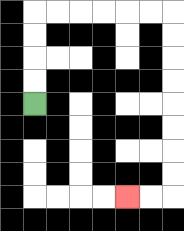{'start': '[1, 4]', 'end': '[5, 8]', 'path_directions': 'U,U,U,U,R,R,R,R,R,R,D,D,D,D,D,D,D,D,L,L', 'path_coordinates': '[[1, 4], [1, 3], [1, 2], [1, 1], [1, 0], [2, 0], [3, 0], [4, 0], [5, 0], [6, 0], [7, 0], [7, 1], [7, 2], [7, 3], [7, 4], [7, 5], [7, 6], [7, 7], [7, 8], [6, 8], [5, 8]]'}